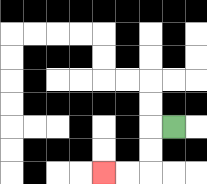{'start': '[7, 5]', 'end': '[4, 7]', 'path_directions': 'L,D,D,L,L', 'path_coordinates': '[[7, 5], [6, 5], [6, 6], [6, 7], [5, 7], [4, 7]]'}